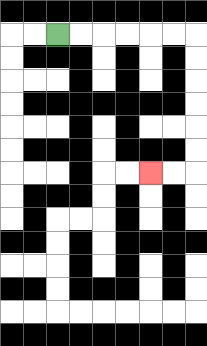{'start': '[2, 1]', 'end': '[6, 7]', 'path_directions': 'R,R,R,R,R,R,D,D,D,D,D,D,L,L', 'path_coordinates': '[[2, 1], [3, 1], [4, 1], [5, 1], [6, 1], [7, 1], [8, 1], [8, 2], [8, 3], [8, 4], [8, 5], [8, 6], [8, 7], [7, 7], [6, 7]]'}